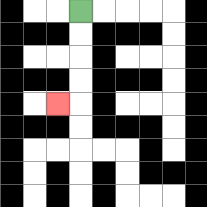{'start': '[3, 0]', 'end': '[2, 4]', 'path_directions': 'D,D,D,D,L', 'path_coordinates': '[[3, 0], [3, 1], [3, 2], [3, 3], [3, 4], [2, 4]]'}